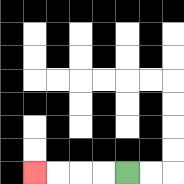{'start': '[5, 7]', 'end': '[1, 7]', 'path_directions': 'L,L,L,L', 'path_coordinates': '[[5, 7], [4, 7], [3, 7], [2, 7], [1, 7]]'}